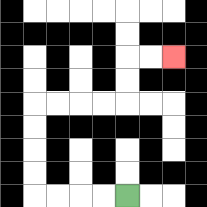{'start': '[5, 8]', 'end': '[7, 2]', 'path_directions': 'L,L,L,L,U,U,U,U,R,R,R,R,U,U,R,R', 'path_coordinates': '[[5, 8], [4, 8], [3, 8], [2, 8], [1, 8], [1, 7], [1, 6], [1, 5], [1, 4], [2, 4], [3, 4], [4, 4], [5, 4], [5, 3], [5, 2], [6, 2], [7, 2]]'}